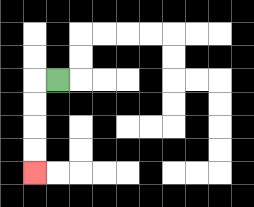{'start': '[2, 3]', 'end': '[1, 7]', 'path_directions': 'L,D,D,D,D', 'path_coordinates': '[[2, 3], [1, 3], [1, 4], [1, 5], [1, 6], [1, 7]]'}